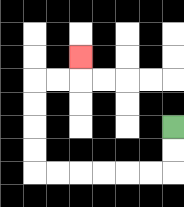{'start': '[7, 5]', 'end': '[3, 2]', 'path_directions': 'D,D,L,L,L,L,L,L,U,U,U,U,R,R,U', 'path_coordinates': '[[7, 5], [7, 6], [7, 7], [6, 7], [5, 7], [4, 7], [3, 7], [2, 7], [1, 7], [1, 6], [1, 5], [1, 4], [1, 3], [2, 3], [3, 3], [3, 2]]'}